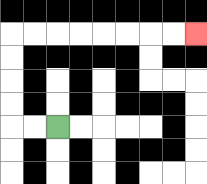{'start': '[2, 5]', 'end': '[8, 1]', 'path_directions': 'L,L,U,U,U,U,R,R,R,R,R,R,R,R', 'path_coordinates': '[[2, 5], [1, 5], [0, 5], [0, 4], [0, 3], [0, 2], [0, 1], [1, 1], [2, 1], [3, 1], [4, 1], [5, 1], [6, 1], [7, 1], [8, 1]]'}